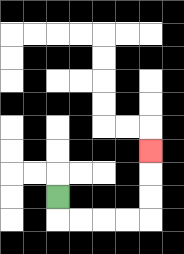{'start': '[2, 8]', 'end': '[6, 6]', 'path_directions': 'D,R,R,R,R,U,U,U', 'path_coordinates': '[[2, 8], [2, 9], [3, 9], [4, 9], [5, 9], [6, 9], [6, 8], [6, 7], [6, 6]]'}